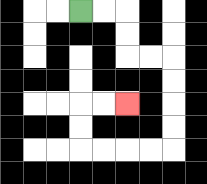{'start': '[3, 0]', 'end': '[5, 4]', 'path_directions': 'R,R,D,D,R,R,D,D,D,D,L,L,L,L,U,U,R,R', 'path_coordinates': '[[3, 0], [4, 0], [5, 0], [5, 1], [5, 2], [6, 2], [7, 2], [7, 3], [7, 4], [7, 5], [7, 6], [6, 6], [5, 6], [4, 6], [3, 6], [3, 5], [3, 4], [4, 4], [5, 4]]'}